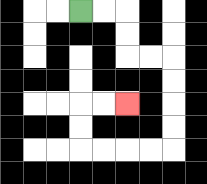{'start': '[3, 0]', 'end': '[5, 4]', 'path_directions': 'R,R,D,D,R,R,D,D,D,D,L,L,L,L,U,U,R,R', 'path_coordinates': '[[3, 0], [4, 0], [5, 0], [5, 1], [5, 2], [6, 2], [7, 2], [7, 3], [7, 4], [7, 5], [7, 6], [6, 6], [5, 6], [4, 6], [3, 6], [3, 5], [3, 4], [4, 4], [5, 4]]'}